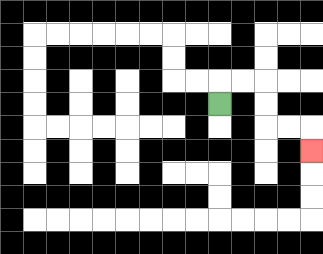{'start': '[9, 4]', 'end': '[13, 6]', 'path_directions': 'U,R,R,D,D,R,R,D', 'path_coordinates': '[[9, 4], [9, 3], [10, 3], [11, 3], [11, 4], [11, 5], [12, 5], [13, 5], [13, 6]]'}